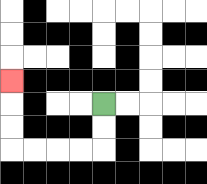{'start': '[4, 4]', 'end': '[0, 3]', 'path_directions': 'D,D,L,L,L,L,U,U,U', 'path_coordinates': '[[4, 4], [4, 5], [4, 6], [3, 6], [2, 6], [1, 6], [0, 6], [0, 5], [0, 4], [0, 3]]'}